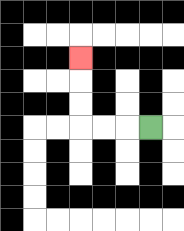{'start': '[6, 5]', 'end': '[3, 2]', 'path_directions': 'L,L,L,U,U,U', 'path_coordinates': '[[6, 5], [5, 5], [4, 5], [3, 5], [3, 4], [3, 3], [3, 2]]'}